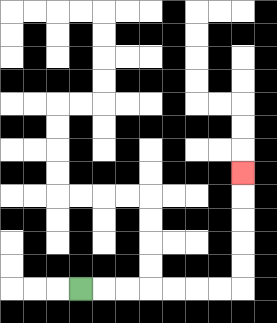{'start': '[3, 12]', 'end': '[10, 7]', 'path_directions': 'R,R,R,R,R,R,R,U,U,U,U,U', 'path_coordinates': '[[3, 12], [4, 12], [5, 12], [6, 12], [7, 12], [8, 12], [9, 12], [10, 12], [10, 11], [10, 10], [10, 9], [10, 8], [10, 7]]'}